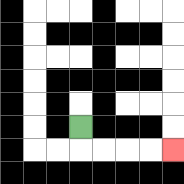{'start': '[3, 5]', 'end': '[7, 6]', 'path_directions': 'D,R,R,R,R', 'path_coordinates': '[[3, 5], [3, 6], [4, 6], [5, 6], [6, 6], [7, 6]]'}